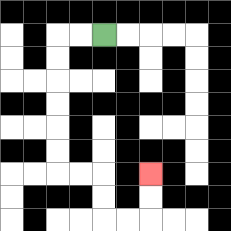{'start': '[4, 1]', 'end': '[6, 7]', 'path_directions': 'L,L,D,D,D,D,D,D,R,R,D,D,R,R,U,U', 'path_coordinates': '[[4, 1], [3, 1], [2, 1], [2, 2], [2, 3], [2, 4], [2, 5], [2, 6], [2, 7], [3, 7], [4, 7], [4, 8], [4, 9], [5, 9], [6, 9], [6, 8], [6, 7]]'}